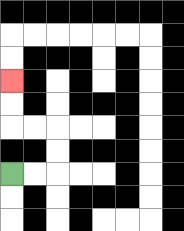{'start': '[0, 7]', 'end': '[0, 3]', 'path_directions': 'R,R,U,U,L,L,U,U', 'path_coordinates': '[[0, 7], [1, 7], [2, 7], [2, 6], [2, 5], [1, 5], [0, 5], [0, 4], [0, 3]]'}